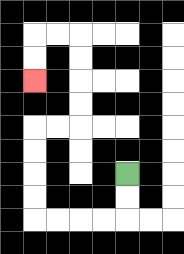{'start': '[5, 7]', 'end': '[1, 3]', 'path_directions': 'D,D,L,L,L,L,U,U,U,U,R,R,U,U,U,U,L,L,D,D', 'path_coordinates': '[[5, 7], [5, 8], [5, 9], [4, 9], [3, 9], [2, 9], [1, 9], [1, 8], [1, 7], [1, 6], [1, 5], [2, 5], [3, 5], [3, 4], [3, 3], [3, 2], [3, 1], [2, 1], [1, 1], [1, 2], [1, 3]]'}